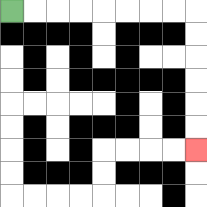{'start': '[0, 0]', 'end': '[8, 6]', 'path_directions': 'R,R,R,R,R,R,R,R,D,D,D,D,D,D', 'path_coordinates': '[[0, 0], [1, 0], [2, 0], [3, 0], [4, 0], [5, 0], [6, 0], [7, 0], [8, 0], [8, 1], [8, 2], [8, 3], [8, 4], [8, 5], [8, 6]]'}